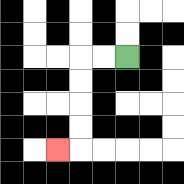{'start': '[5, 2]', 'end': '[2, 6]', 'path_directions': 'L,L,D,D,D,D,L', 'path_coordinates': '[[5, 2], [4, 2], [3, 2], [3, 3], [3, 4], [3, 5], [3, 6], [2, 6]]'}